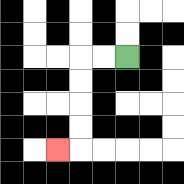{'start': '[5, 2]', 'end': '[2, 6]', 'path_directions': 'L,L,D,D,D,D,L', 'path_coordinates': '[[5, 2], [4, 2], [3, 2], [3, 3], [3, 4], [3, 5], [3, 6], [2, 6]]'}